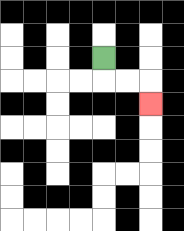{'start': '[4, 2]', 'end': '[6, 4]', 'path_directions': 'D,R,R,D', 'path_coordinates': '[[4, 2], [4, 3], [5, 3], [6, 3], [6, 4]]'}